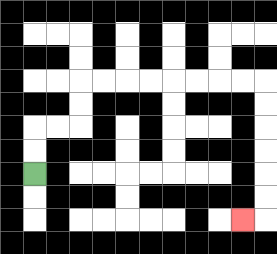{'start': '[1, 7]', 'end': '[10, 9]', 'path_directions': 'U,U,R,R,U,U,R,R,R,R,R,R,R,R,D,D,D,D,D,D,L', 'path_coordinates': '[[1, 7], [1, 6], [1, 5], [2, 5], [3, 5], [3, 4], [3, 3], [4, 3], [5, 3], [6, 3], [7, 3], [8, 3], [9, 3], [10, 3], [11, 3], [11, 4], [11, 5], [11, 6], [11, 7], [11, 8], [11, 9], [10, 9]]'}